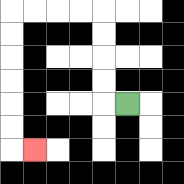{'start': '[5, 4]', 'end': '[1, 6]', 'path_directions': 'L,U,U,U,U,L,L,L,L,D,D,D,D,D,D,R', 'path_coordinates': '[[5, 4], [4, 4], [4, 3], [4, 2], [4, 1], [4, 0], [3, 0], [2, 0], [1, 0], [0, 0], [0, 1], [0, 2], [0, 3], [0, 4], [0, 5], [0, 6], [1, 6]]'}